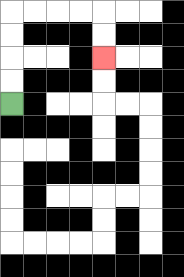{'start': '[0, 4]', 'end': '[4, 2]', 'path_directions': 'U,U,U,U,R,R,R,R,D,D', 'path_coordinates': '[[0, 4], [0, 3], [0, 2], [0, 1], [0, 0], [1, 0], [2, 0], [3, 0], [4, 0], [4, 1], [4, 2]]'}